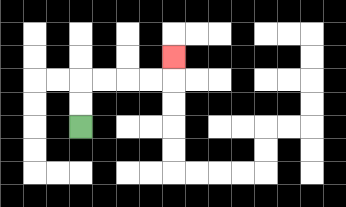{'start': '[3, 5]', 'end': '[7, 2]', 'path_directions': 'U,U,R,R,R,R,U', 'path_coordinates': '[[3, 5], [3, 4], [3, 3], [4, 3], [5, 3], [6, 3], [7, 3], [7, 2]]'}